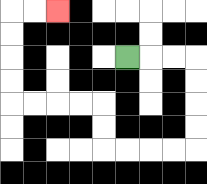{'start': '[5, 2]', 'end': '[2, 0]', 'path_directions': 'R,R,R,D,D,D,D,L,L,L,L,U,U,L,L,L,L,U,U,U,U,R,R', 'path_coordinates': '[[5, 2], [6, 2], [7, 2], [8, 2], [8, 3], [8, 4], [8, 5], [8, 6], [7, 6], [6, 6], [5, 6], [4, 6], [4, 5], [4, 4], [3, 4], [2, 4], [1, 4], [0, 4], [0, 3], [0, 2], [0, 1], [0, 0], [1, 0], [2, 0]]'}